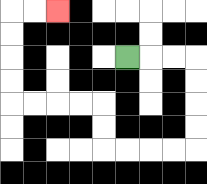{'start': '[5, 2]', 'end': '[2, 0]', 'path_directions': 'R,R,R,D,D,D,D,L,L,L,L,U,U,L,L,L,L,U,U,U,U,R,R', 'path_coordinates': '[[5, 2], [6, 2], [7, 2], [8, 2], [8, 3], [8, 4], [8, 5], [8, 6], [7, 6], [6, 6], [5, 6], [4, 6], [4, 5], [4, 4], [3, 4], [2, 4], [1, 4], [0, 4], [0, 3], [0, 2], [0, 1], [0, 0], [1, 0], [2, 0]]'}